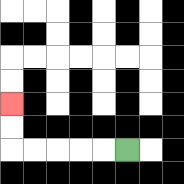{'start': '[5, 6]', 'end': '[0, 4]', 'path_directions': 'L,L,L,L,L,U,U', 'path_coordinates': '[[5, 6], [4, 6], [3, 6], [2, 6], [1, 6], [0, 6], [0, 5], [0, 4]]'}